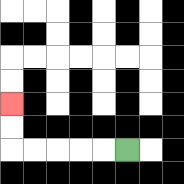{'start': '[5, 6]', 'end': '[0, 4]', 'path_directions': 'L,L,L,L,L,U,U', 'path_coordinates': '[[5, 6], [4, 6], [3, 6], [2, 6], [1, 6], [0, 6], [0, 5], [0, 4]]'}